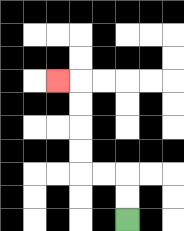{'start': '[5, 9]', 'end': '[2, 3]', 'path_directions': 'U,U,L,L,U,U,U,U,L', 'path_coordinates': '[[5, 9], [5, 8], [5, 7], [4, 7], [3, 7], [3, 6], [3, 5], [3, 4], [3, 3], [2, 3]]'}